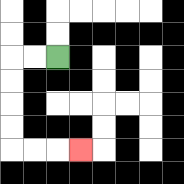{'start': '[2, 2]', 'end': '[3, 6]', 'path_directions': 'L,L,D,D,D,D,R,R,R', 'path_coordinates': '[[2, 2], [1, 2], [0, 2], [0, 3], [0, 4], [0, 5], [0, 6], [1, 6], [2, 6], [3, 6]]'}